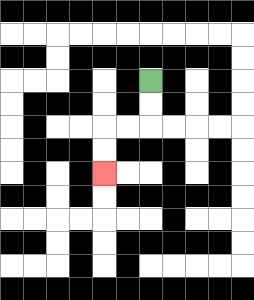{'start': '[6, 3]', 'end': '[4, 7]', 'path_directions': 'D,D,L,L,D,D', 'path_coordinates': '[[6, 3], [6, 4], [6, 5], [5, 5], [4, 5], [4, 6], [4, 7]]'}